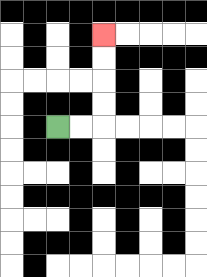{'start': '[2, 5]', 'end': '[4, 1]', 'path_directions': 'R,R,U,U,U,U', 'path_coordinates': '[[2, 5], [3, 5], [4, 5], [4, 4], [4, 3], [4, 2], [4, 1]]'}